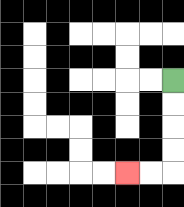{'start': '[7, 3]', 'end': '[5, 7]', 'path_directions': 'D,D,D,D,L,L', 'path_coordinates': '[[7, 3], [7, 4], [7, 5], [7, 6], [7, 7], [6, 7], [5, 7]]'}